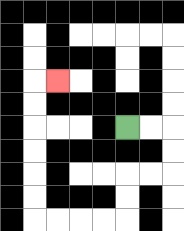{'start': '[5, 5]', 'end': '[2, 3]', 'path_directions': 'R,R,D,D,L,L,D,D,L,L,L,L,U,U,U,U,U,U,R', 'path_coordinates': '[[5, 5], [6, 5], [7, 5], [7, 6], [7, 7], [6, 7], [5, 7], [5, 8], [5, 9], [4, 9], [3, 9], [2, 9], [1, 9], [1, 8], [1, 7], [1, 6], [1, 5], [1, 4], [1, 3], [2, 3]]'}